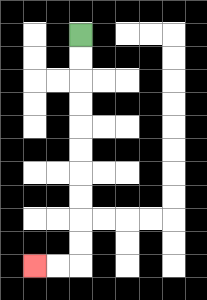{'start': '[3, 1]', 'end': '[1, 11]', 'path_directions': 'D,D,D,D,D,D,D,D,D,D,L,L', 'path_coordinates': '[[3, 1], [3, 2], [3, 3], [3, 4], [3, 5], [3, 6], [3, 7], [3, 8], [3, 9], [3, 10], [3, 11], [2, 11], [1, 11]]'}